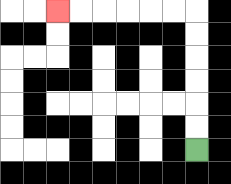{'start': '[8, 6]', 'end': '[2, 0]', 'path_directions': 'U,U,U,U,U,U,L,L,L,L,L,L', 'path_coordinates': '[[8, 6], [8, 5], [8, 4], [8, 3], [8, 2], [8, 1], [8, 0], [7, 0], [6, 0], [5, 0], [4, 0], [3, 0], [2, 0]]'}